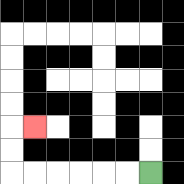{'start': '[6, 7]', 'end': '[1, 5]', 'path_directions': 'L,L,L,L,L,L,U,U,R', 'path_coordinates': '[[6, 7], [5, 7], [4, 7], [3, 7], [2, 7], [1, 7], [0, 7], [0, 6], [0, 5], [1, 5]]'}